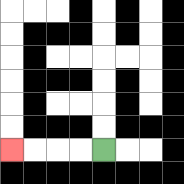{'start': '[4, 6]', 'end': '[0, 6]', 'path_directions': 'L,L,L,L', 'path_coordinates': '[[4, 6], [3, 6], [2, 6], [1, 6], [0, 6]]'}